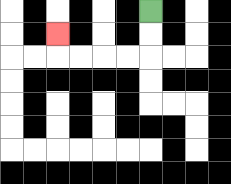{'start': '[6, 0]', 'end': '[2, 1]', 'path_directions': 'D,D,L,L,L,L,U', 'path_coordinates': '[[6, 0], [6, 1], [6, 2], [5, 2], [4, 2], [3, 2], [2, 2], [2, 1]]'}